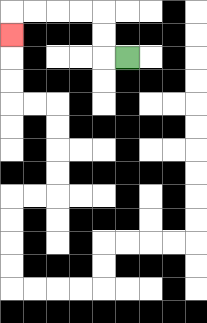{'start': '[5, 2]', 'end': '[0, 1]', 'path_directions': 'L,U,U,L,L,L,L,D', 'path_coordinates': '[[5, 2], [4, 2], [4, 1], [4, 0], [3, 0], [2, 0], [1, 0], [0, 0], [0, 1]]'}